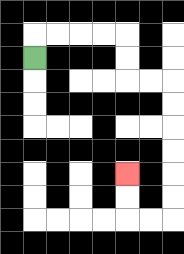{'start': '[1, 2]', 'end': '[5, 7]', 'path_directions': 'U,R,R,R,R,D,D,R,R,D,D,D,D,D,D,L,L,U,U', 'path_coordinates': '[[1, 2], [1, 1], [2, 1], [3, 1], [4, 1], [5, 1], [5, 2], [5, 3], [6, 3], [7, 3], [7, 4], [7, 5], [7, 6], [7, 7], [7, 8], [7, 9], [6, 9], [5, 9], [5, 8], [5, 7]]'}